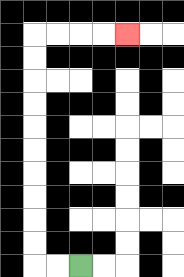{'start': '[3, 11]', 'end': '[5, 1]', 'path_directions': 'L,L,U,U,U,U,U,U,U,U,U,U,R,R,R,R', 'path_coordinates': '[[3, 11], [2, 11], [1, 11], [1, 10], [1, 9], [1, 8], [1, 7], [1, 6], [1, 5], [1, 4], [1, 3], [1, 2], [1, 1], [2, 1], [3, 1], [4, 1], [5, 1]]'}